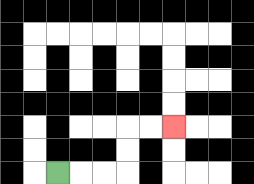{'start': '[2, 7]', 'end': '[7, 5]', 'path_directions': 'R,R,R,U,U,R,R', 'path_coordinates': '[[2, 7], [3, 7], [4, 7], [5, 7], [5, 6], [5, 5], [6, 5], [7, 5]]'}